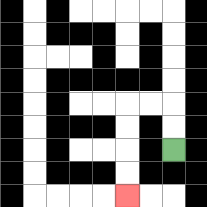{'start': '[7, 6]', 'end': '[5, 8]', 'path_directions': 'U,U,L,L,D,D,D,D', 'path_coordinates': '[[7, 6], [7, 5], [7, 4], [6, 4], [5, 4], [5, 5], [5, 6], [5, 7], [5, 8]]'}